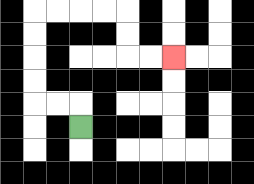{'start': '[3, 5]', 'end': '[7, 2]', 'path_directions': 'U,L,L,U,U,U,U,R,R,R,R,D,D,R,R', 'path_coordinates': '[[3, 5], [3, 4], [2, 4], [1, 4], [1, 3], [1, 2], [1, 1], [1, 0], [2, 0], [3, 0], [4, 0], [5, 0], [5, 1], [5, 2], [6, 2], [7, 2]]'}